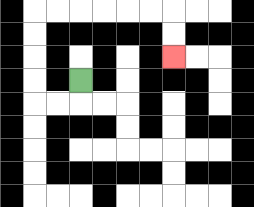{'start': '[3, 3]', 'end': '[7, 2]', 'path_directions': 'D,L,L,U,U,U,U,R,R,R,R,R,R,D,D', 'path_coordinates': '[[3, 3], [3, 4], [2, 4], [1, 4], [1, 3], [1, 2], [1, 1], [1, 0], [2, 0], [3, 0], [4, 0], [5, 0], [6, 0], [7, 0], [7, 1], [7, 2]]'}